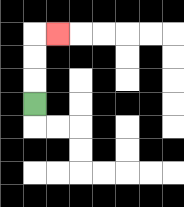{'start': '[1, 4]', 'end': '[2, 1]', 'path_directions': 'U,U,U,R', 'path_coordinates': '[[1, 4], [1, 3], [1, 2], [1, 1], [2, 1]]'}